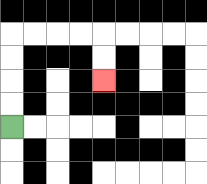{'start': '[0, 5]', 'end': '[4, 3]', 'path_directions': 'U,U,U,U,R,R,R,R,D,D', 'path_coordinates': '[[0, 5], [0, 4], [0, 3], [0, 2], [0, 1], [1, 1], [2, 1], [3, 1], [4, 1], [4, 2], [4, 3]]'}